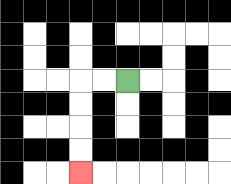{'start': '[5, 3]', 'end': '[3, 7]', 'path_directions': 'L,L,D,D,D,D', 'path_coordinates': '[[5, 3], [4, 3], [3, 3], [3, 4], [3, 5], [3, 6], [3, 7]]'}